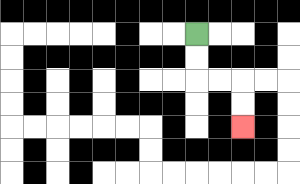{'start': '[8, 1]', 'end': '[10, 5]', 'path_directions': 'D,D,R,R,D,D', 'path_coordinates': '[[8, 1], [8, 2], [8, 3], [9, 3], [10, 3], [10, 4], [10, 5]]'}